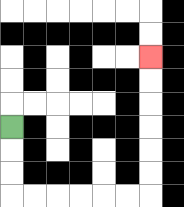{'start': '[0, 5]', 'end': '[6, 2]', 'path_directions': 'D,D,D,R,R,R,R,R,R,U,U,U,U,U,U', 'path_coordinates': '[[0, 5], [0, 6], [0, 7], [0, 8], [1, 8], [2, 8], [3, 8], [4, 8], [5, 8], [6, 8], [6, 7], [6, 6], [6, 5], [6, 4], [6, 3], [6, 2]]'}